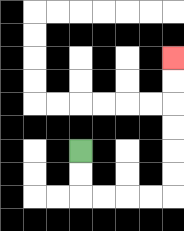{'start': '[3, 6]', 'end': '[7, 2]', 'path_directions': 'D,D,R,R,R,R,U,U,U,U,U,U', 'path_coordinates': '[[3, 6], [3, 7], [3, 8], [4, 8], [5, 8], [6, 8], [7, 8], [7, 7], [7, 6], [7, 5], [7, 4], [7, 3], [7, 2]]'}